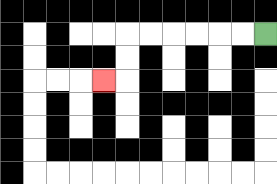{'start': '[11, 1]', 'end': '[4, 3]', 'path_directions': 'L,L,L,L,L,L,D,D,L', 'path_coordinates': '[[11, 1], [10, 1], [9, 1], [8, 1], [7, 1], [6, 1], [5, 1], [5, 2], [5, 3], [4, 3]]'}